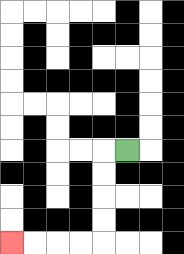{'start': '[5, 6]', 'end': '[0, 10]', 'path_directions': 'L,D,D,D,D,L,L,L,L', 'path_coordinates': '[[5, 6], [4, 6], [4, 7], [4, 8], [4, 9], [4, 10], [3, 10], [2, 10], [1, 10], [0, 10]]'}